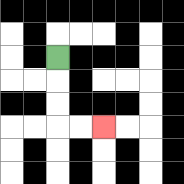{'start': '[2, 2]', 'end': '[4, 5]', 'path_directions': 'D,D,D,R,R', 'path_coordinates': '[[2, 2], [2, 3], [2, 4], [2, 5], [3, 5], [4, 5]]'}